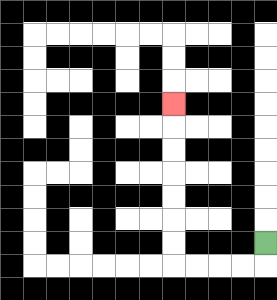{'start': '[11, 10]', 'end': '[7, 4]', 'path_directions': 'D,L,L,L,L,U,U,U,U,U,U,U', 'path_coordinates': '[[11, 10], [11, 11], [10, 11], [9, 11], [8, 11], [7, 11], [7, 10], [7, 9], [7, 8], [7, 7], [7, 6], [7, 5], [7, 4]]'}